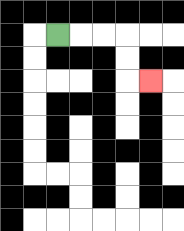{'start': '[2, 1]', 'end': '[6, 3]', 'path_directions': 'R,R,R,D,D,R', 'path_coordinates': '[[2, 1], [3, 1], [4, 1], [5, 1], [5, 2], [5, 3], [6, 3]]'}